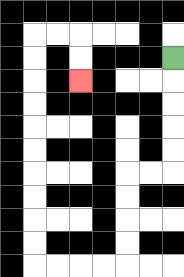{'start': '[7, 2]', 'end': '[3, 3]', 'path_directions': 'D,D,D,D,D,L,L,D,D,D,D,L,L,L,L,U,U,U,U,U,U,U,U,U,U,R,R,D,D', 'path_coordinates': '[[7, 2], [7, 3], [7, 4], [7, 5], [7, 6], [7, 7], [6, 7], [5, 7], [5, 8], [5, 9], [5, 10], [5, 11], [4, 11], [3, 11], [2, 11], [1, 11], [1, 10], [1, 9], [1, 8], [1, 7], [1, 6], [1, 5], [1, 4], [1, 3], [1, 2], [1, 1], [2, 1], [3, 1], [3, 2], [3, 3]]'}